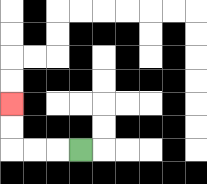{'start': '[3, 6]', 'end': '[0, 4]', 'path_directions': 'L,L,L,U,U', 'path_coordinates': '[[3, 6], [2, 6], [1, 6], [0, 6], [0, 5], [0, 4]]'}